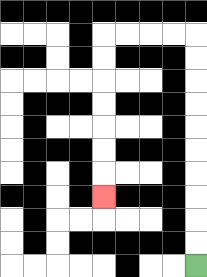{'start': '[8, 11]', 'end': '[4, 8]', 'path_directions': 'U,U,U,U,U,U,U,U,U,U,L,L,L,L,D,D,D,D,D,D,D', 'path_coordinates': '[[8, 11], [8, 10], [8, 9], [8, 8], [8, 7], [8, 6], [8, 5], [8, 4], [8, 3], [8, 2], [8, 1], [7, 1], [6, 1], [5, 1], [4, 1], [4, 2], [4, 3], [4, 4], [4, 5], [4, 6], [4, 7], [4, 8]]'}